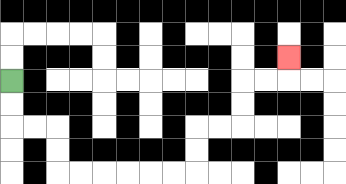{'start': '[0, 3]', 'end': '[12, 2]', 'path_directions': 'D,D,R,R,D,D,R,R,R,R,R,R,U,U,R,R,U,U,R,R,U', 'path_coordinates': '[[0, 3], [0, 4], [0, 5], [1, 5], [2, 5], [2, 6], [2, 7], [3, 7], [4, 7], [5, 7], [6, 7], [7, 7], [8, 7], [8, 6], [8, 5], [9, 5], [10, 5], [10, 4], [10, 3], [11, 3], [12, 3], [12, 2]]'}